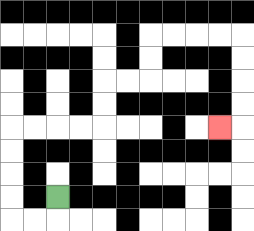{'start': '[2, 8]', 'end': '[9, 5]', 'path_directions': 'D,L,L,U,U,U,U,R,R,R,R,U,U,R,R,U,U,R,R,R,R,D,D,D,D,L', 'path_coordinates': '[[2, 8], [2, 9], [1, 9], [0, 9], [0, 8], [0, 7], [0, 6], [0, 5], [1, 5], [2, 5], [3, 5], [4, 5], [4, 4], [4, 3], [5, 3], [6, 3], [6, 2], [6, 1], [7, 1], [8, 1], [9, 1], [10, 1], [10, 2], [10, 3], [10, 4], [10, 5], [9, 5]]'}